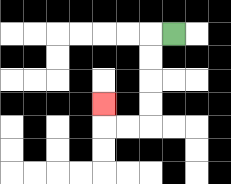{'start': '[7, 1]', 'end': '[4, 4]', 'path_directions': 'L,D,D,D,D,L,L,U', 'path_coordinates': '[[7, 1], [6, 1], [6, 2], [6, 3], [6, 4], [6, 5], [5, 5], [4, 5], [4, 4]]'}